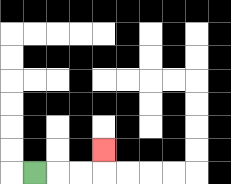{'start': '[1, 7]', 'end': '[4, 6]', 'path_directions': 'R,R,R,U', 'path_coordinates': '[[1, 7], [2, 7], [3, 7], [4, 7], [4, 6]]'}